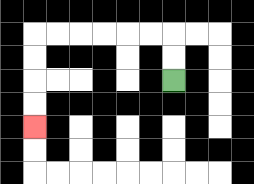{'start': '[7, 3]', 'end': '[1, 5]', 'path_directions': 'U,U,L,L,L,L,L,L,D,D,D,D', 'path_coordinates': '[[7, 3], [7, 2], [7, 1], [6, 1], [5, 1], [4, 1], [3, 1], [2, 1], [1, 1], [1, 2], [1, 3], [1, 4], [1, 5]]'}